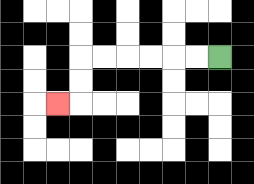{'start': '[9, 2]', 'end': '[2, 4]', 'path_directions': 'L,L,L,L,L,L,D,D,L', 'path_coordinates': '[[9, 2], [8, 2], [7, 2], [6, 2], [5, 2], [4, 2], [3, 2], [3, 3], [3, 4], [2, 4]]'}